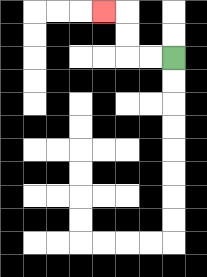{'start': '[7, 2]', 'end': '[4, 0]', 'path_directions': 'L,L,U,U,L', 'path_coordinates': '[[7, 2], [6, 2], [5, 2], [5, 1], [5, 0], [4, 0]]'}